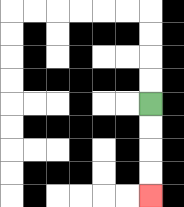{'start': '[6, 4]', 'end': '[6, 8]', 'path_directions': 'D,D,D,D', 'path_coordinates': '[[6, 4], [6, 5], [6, 6], [6, 7], [6, 8]]'}